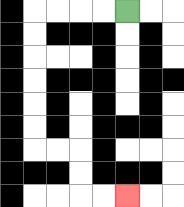{'start': '[5, 0]', 'end': '[5, 8]', 'path_directions': 'L,L,L,L,D,D,D,D,D,D,R,R,D,D,R,R', 'path_coordinates': '[[5, 0], [4, 0], [3, 0], [2, 0], [1, 0], [1, 1], [1, 2], [1, 3], [1, 4], [1, 5], [1, 6], [2, 6], [3, 6], [3, 7], [3, 8], [4, 8], [5, 8]]'}